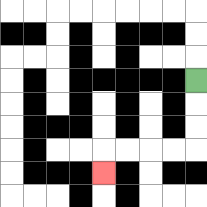{'start': '[8, 3]', 'end': '[4, 7]', 'path_directions': 'D,D,D,L,L,L,L,D', 'path_coordinates': '[[8, 3], [8, 4], [8, 5], [8, 6], [7, 6], [6, 6], [5, 6], [4, 6], [4, 7]]'}